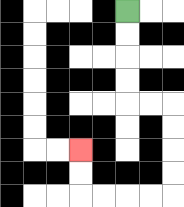{'start': '[5, 0]', 'end': '[3, 6]', 'path_directions': 'D,D,D,D,R,R,D,D,D,D,L,L,L,L,U,U', 'path_coordinates': '[[5, 0], [5, 1], [5, 2], [5, 3], [5, 4], [6, 4], [7, 4], [7, 5], [7, 6], [7, 7], [7, 8], [6, 8], [5, 8], [4, 8], [3, 8], [3, 7], [3, 6]]'}